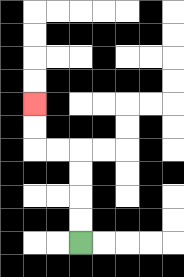{'start': '[3, 10]', 'end': '[1, 4]', 'path_directions': 'U,U,U,U,L,L,U,U', 'path_coordinates': '[[3, 10], [3, 9], [3, 8], [3, 7], [3, 6], [2, 6], [1, 6], [1, 5], [1, 4]]'}